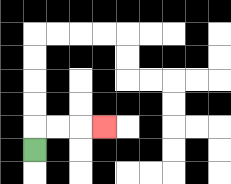{'start': '[1, 6]', 'end': '[4, 5]', 'path_directions': 'U,R,R,R', 'path_coordinates': '[[1, 6], [1, 5], [2, 5], [3, 5], [4, 5]]'}